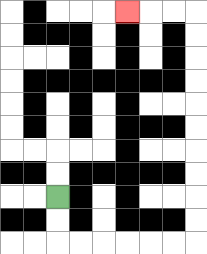{'start': '[2, 8]', 'end': '[5, 0]', 'path_directions': 'D,D,R,R,R,R,R,R,U,U,U,U,U,U,U,U,U,U,L,L,L', 'path_coordinates': '[[2, 8], [2, 9], [2, 10], [3, 10], [4, 10], [5, 10], [6, 10], [7, 10], [8, 10], [8, 9], [8, 8], [8, 7], [8, 6], [8, 5], [8, 4], [8, 3], [8, 2], [8, 1], [8, 0], [7, 0], [6, 0], [5, 0]]'}